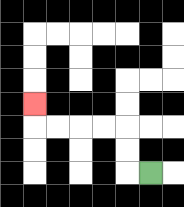{'start': '[6, 7]', 'end': '[1, 4]', 'path_directions': 'L,U,U,L,L,L,L,U', 'path_coordinates': '[[6, 7], [5, 7], [5, 6], [5, 5], [4, 5], [3, 5], [2, 5], [1, 5], [1, 4]]'}